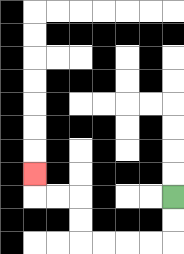{'start': '[7, 8]', 'end': '[1, 7]', 'path_directions': 'D,D,L,L,L,L,U,U,L,L,U', 'path_coordinates': '[[7, 8], [7, 9], [7, 10], [6, 10], [5, 10], [4, 10], [3, 10], [3, 9], [3, 8], [2, 8], [1, 8], [1, 7]]'}